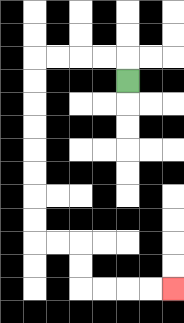{'start': '[5, 3]', 'end': '[7, 12]', 'path_directions': 'U,L,L,L,L,D,D,D,D,D,D,D,D,R,R,D,D,R,R,R,R', 'path_coordinates': '[[5, 3], [5, 2], [4, 2], [3, 2], [2, 2], [1, 2], [1, 3], [1, 4], [1, 5], [1, 6], [1, 7], [1, 8], [1, 9], [1, 10], [2, 10], [3, 10], [3, 11], [3, 12], [4, 12], [5, 12], [6, 12], [7, 12]]'}